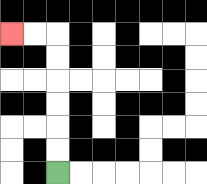{'start': '[2, 7]', 'end': '[0, 1]', 'path_directions': 'U,U,U,U,U,U,L,L', 'path_coordinates': '[[2, 7], [2, 6], [2, 5], [2, 4], [2, 3], [2, 2], [2, 1], [1, 1], [0, 1]]'}